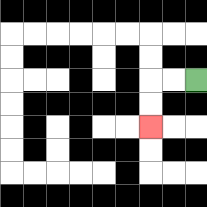{'start': '[8, 3]', 'end': '[6, 5]', 'path_directions': 'L,L,D,D', 'path_coordinates': '[[8, 3], [7, 3], [6, 3], [6, 4], [6, 5]]'}